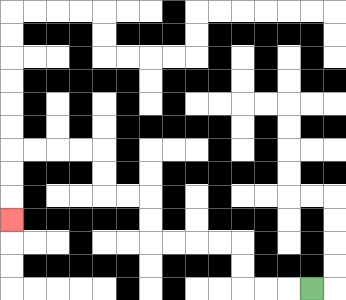{'start': '[13, 12]', 'end': '[0, 9]', 'path_directions': 'L,L,L,U,U,L,L,L,L,U,U,L,L,U,U,L,L,L,L,D,D,D', 'path_coordinates': '[[13, 12], [12, 12], [11, 12], [10, 12], [10, 11], [10, 10], [9, 10], [8, 10], [7, 10], [6, 10], [6, 9], [6, 8], [5, 8], [4, 8], [4, 7], [4, 6], [3, 6], [2, 6], [1, 6], [0, 6], [0, 7], [0, 8], [0, 9]]'}